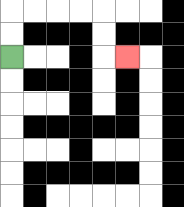{'start': '[0, 2]', 'end': '[5, 2]', 'path_directions': 'U,U,R,R,R,R,D,D,R', 'path_coordinates': '[[0, 2], [0, 1], [0, 0], [1, 0], [2, 0], [3, 0], [4, 0], [4, 1], [4, 2], [5, 2]]'}